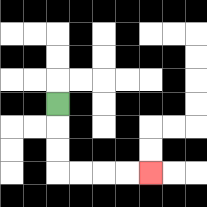{'start': '[2, 4]', 'end': '[6, 7]', 'path_directions': 'D,D,D,R,R,R,R', 'path_coordinates': '[[2, 4], [2, 5], [2, 6], [2, 7], [3, 7], [4, 7], [5, 7], [6, 7]]'}